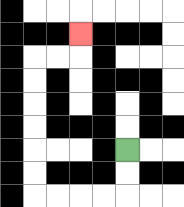{'start': '[5, 6]', 'end': '[3, 1]', 'path_directions': 'D,D,L,L,L,L,U,U,U,U,U,U,R,R,U', 'path_coordinates': '[[5, 6], [5, 7], [5, 8], [4, 8], [3, 8], [2, 8], [1, 8], [1, 7], [1, 6], [1, 5], [1, 4], [1, 3], [1, 2], [2, 2], [3, 2], [3, 1]]'}